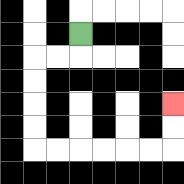{'start': '[3, 1]', 'end': '[7, 4]', 'path_directions': 'D,L,L,D,D,D,D,R,R,R,R,R,R,U,U', 'path_coordinates': '[[3, 1], [3, 2], [2, 2], [1, 2], [1, 3], [1, 4], [1, 5], [1, 6], [2, 6], [3, 6], [4, 6], [5, 6], [6, 6], [7, 6], [7, 5], [7, 4]]'}